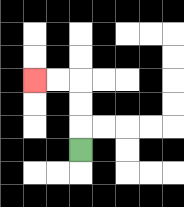{'start': '[3, 6]', 'end': '[1, 3]', 'path_directions': 'U,U,U,L,L', 'path_coordinates': '[[3, 6], [3, 5], [3, 4], [3, 3], [2, 3], [1, 3]]'}